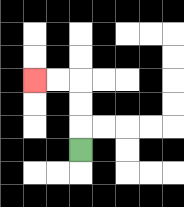{'start': '[3, 6]', 'end': '[1, 3]', 'path_directions': 'U,U,U,L,L', 'path_coordinates': '[[3, 6], [3, 5], [3, 4], [3, 3], [2, 3], [1, 3]]'}